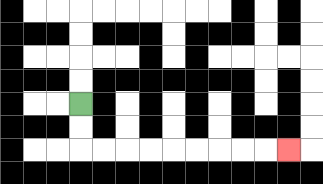{'start': '[3, 4]', 'end': '[12, 6]', 'path_directions': 'D,D,R,R,R,R,R,R,R,R,R', 'path_coordinates': '[[3, 4], [3, 5], [3, 6], [4, 6], [5, 6], [6, 6], [7, 6], [8, 6], [9, 6], [10, 6], [11, 6], [12, 6]]'}